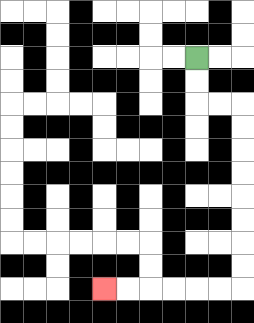{'start': '[8, 2]', 'end': '[4, 12]', 'path_directions': 'D,D,R,R,D,D,D,D,D,D,D,D,L,L,L,L,L,L', 'path_coordinates': '[[8, 2], [8, 3], [8, 4], [9, 4], [10, 4], [10, 5], [10, 6], [10, 7], [10, 8], [10, 9], [10, 10], [10, 11], [10, 12], [9, 12], [8, 12], [7, 12], [6, 12], [5, 12], [4, 12]]'}